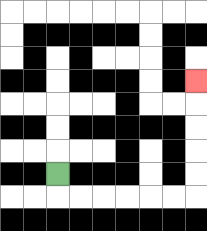{'start': '[2, 7]', 'end': '[8, 3]', 'path_directions': 'D,R,R,R,R,R,R,U,U,U,U,U', 'path_coordinates': '[[2, 7], [2, 8], [3, 8], [4, 8], [5, 8], [6, 8], [7, 8], [8, 8], [8, 7], [8, 6], [8, 5], [8, 4], [8, 3]]'}